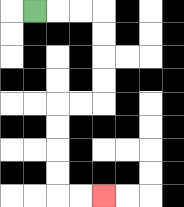{'start': '[1, 0]', 'end': '[4, 8]', 'path_directions': 'R,R,R,D,D,D,D,L,L,D,D,D,D,R,R', 'path_coordinates': '[[1, 0], [2, 0], [3, 0], [4, 0], [4, 1], [4, 2], [4, 3], [4, 4], [3, 4], [2, 4], [2, 5], [2, 6], [2, 7], [2, 8], [3, 8], [4, 8]]'}